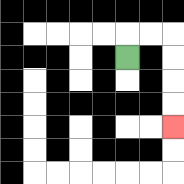{'start': '[5, 2]', 'end': '[7, 5]', 'path_directions': 'U,R,R,D,D,D,D', 'path_coordinates': '[[5, 2], [5, 1], [6, 1], [7, 1], [7, 2], [7, 3], [7, 4], [7, 5]]'}